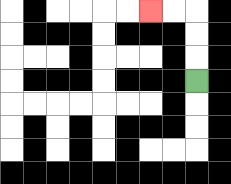{'start': '[8, 3]', 'end': '[6, 0]', 'path_directions': 'U,U,U,L,L', 'path_coordinates': '[[8, 3], [8, 2], [8, 1], [8, 0], [7, 0], [6, 0]]'}